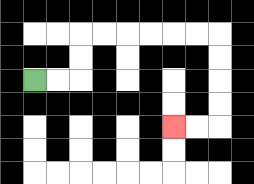{'start': '[1, 3]', 'end': '[7, 5]', 'path_directions': 'R,R,U,U,R,R,R,R,R,R,D,D,D,D,L,L', 'path_coordinates': '[[1, 3], [2, 3], [3, 3], [3, 2], [3, 1], [4, 1], [5, 1], [6, 1], [7, 1], [8, 1], [9, 1], [9, 2], [9, 3], [9, 4], [9, 5], [8, 5], [7, 5]]'}